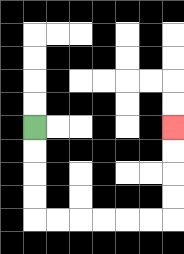{'start': '[1, 5]', 'end': '[7, 5]', 'path_directions': 'D,D,D,D,R,R,R,R,R,R,U,U,U,U', 'path_coordinates': '[[1, 5], [1, 6], [1, 7], [1, 8], [1, 9], [2, 9], [3, 9], [4, 9], [5, 9], [6, 9], [7, 9], [7, 8], [7, 7], [7, 6], [7, 5]]'}